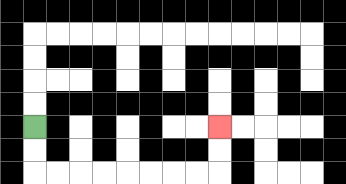{'start': '[1, 5]', 'end': '[9, 5]', 'path_directions': 'D,D,R,R,R,R,R,R,R,R,U,U', 'path_coordinates': '[[1, 5], [1, 6], [1, 7], [2, 7], [3, 7], [4, 7], [5, 7], [6, 7], [7, 7], [8, 7], [9, 7], [9, 6], [9, 5]]'}